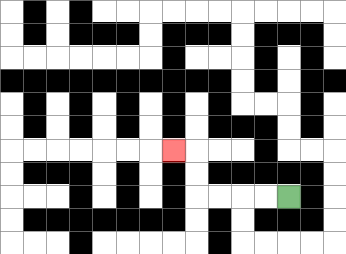{'start': '[12, 8]', 'end': '[7, 6]', 'path_directions': 'L,L,L,L,U,U,L', 'path_coordinates': '[[12, 8], [11, 8], [10, 8], [9, 8], [8, 8], [8, 7], [8, 6], [7, 6]]'}